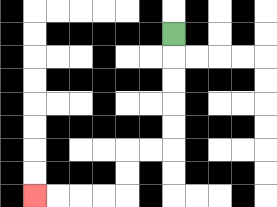{'start': '[7, 1]', 'end': '[1, 8]', 'path_directions': 'D,D,D,D,D,L,L,D,D,L,L,L,L', 'path_coordinates': '[[7, 1], [7, 2], [7, 3], [7, 4], [7, 5], [7, 6], [6, 6], [5, 6], [5, 7], [5, 8], [4, 8], [3, 8], [2, 8], [1, 8]]'}